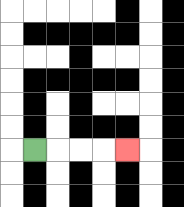{'start': '[1, 6]', 'end': '[5, 6]', 'path_directions': 'R,R,R,R', 'path_coordinates': '[[1, 6], [2, 6], [3, 6], [4, 6], [5, 6]]'}